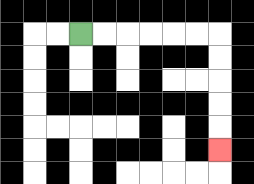{'start': '[3, 1]', 'end': '[9, 6]', 'path_directions': 'R,R,R,R,R,R,D,D,D,D,D', 'path_coordinates': '[[3, 1], [4, 1], [5, 1], [6, 1], [7, 1], [8, 1], [9, 1], [9, 2], [9, 3], [9, 4], [9, 5], [9, 6]]'}